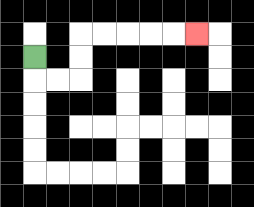{'start': '[1, 2]', 'end': '[8, 1]', 'path_directions': 'D,R,R,U,U,R,R,R,R,R', 'path_coordinates': '[[1, 2], [1, 3], [2, 3], [3, 3], [3, 2], [3, 1], [4, 1], [5, 1], [6, 1], [7, 1], [8, 1]]'}